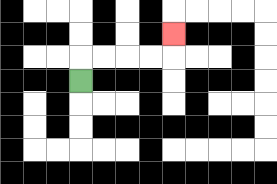{'start': '[3, 3]', 'end': '[7, 1]', 'path_directions': 'U,R,R,R,R,U', 'path_coordinates': '[[3, 3], [3, 2], [4, 2], [5, 2], [6, 2], [7, 2], [7, 1]]'}